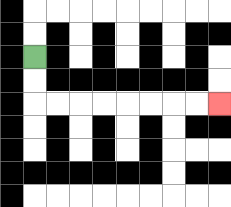{'start': '[1, 2]', 'end': '[9, 4]', 'path_directions': 'D,D,R,R,R,R,R,R,R,R', 'path_coordinates': '[[1, 2], [1, 3], [1, 4], [2, 4], [3, 4], [4, 4], [5, 4], [6, 4], [7, 4], [8, 4], [9, 4]]'}